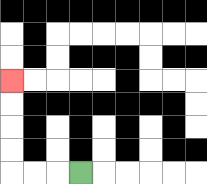{'start': '[3, 7]', 'end': '[0, 3]', 'path_directions': 'L,L,L,U,U,U,U', 'path_coordinates': '[[3, 7], [2, 7], [1, 7], [0, 7], [0, 6], [0, 5], [0, 4], [0, 3]]'}